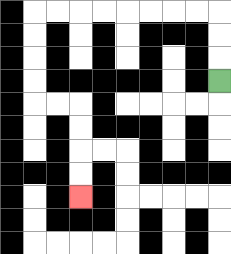{'start': '[9, 3]', 'end': '[3, 8]', 'path_directions': 'U,U,U,L,L,L,L,L,L,L,L,D,D,D,D,R,R,D,D,D,D', 'path_coordinates': '[[9, 3], [9, 2], [9, 1], [9, 0], [8, 0], [7, 0], [6, 0], [5, 0], [4, 0], [3, 0], [2, 0], [1, 0], [1, 1], [1, 2], [1, 3], [1, 4], [2, 4], [3, 4], [3, 5], [3, 6], [3, 7], [3, 8]]'}